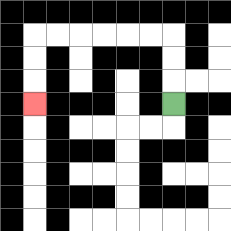{'start': '[7, 4]', 'end': '[1, 4]', 'path_directions': 'U,U,U,L,L,L,L,L,L,D,D,D', 'path_coordinates': '[[7, 4], [7, 3], [7, 2], [7, 1], [6, 1], [5, 1], [4, 1], [3, 1], [2, 1], [1, 1], [1, 2], [1, 3], [1, 4]]'}